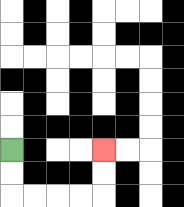{'start': '[0, 6]', 'end': '[4, 6]', 'path_directions': 'D,D,R,R,R,R,U,U', 'path_coordinates': '[[0, 6], [0, 7], [0, 8], [1, 8], [2, 8], [3, 8], [4, 8], [4, 7], [4, 6]]'}